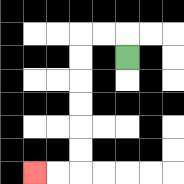{'start': '[5, 2]', 'end': '[1, 7]', 'path_directions': 'U,L,L,D,D,D,D,D,D,L,L', 'path_coordinates': '[[5, 2], [5, 1], [4, 1], [3, 1], [3, 2], [3, 3], [3, 4], [3, 5], [3, 6], [3, 7], [2, 7], [1, 7]]'}